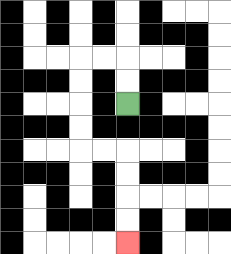{'start': '[5, 4]', 'end': '[5, 10]', 'path_directions': 'U,U,L,L,D,D,D,D,R,R,D,D,D,D', 'path_coordinates': '[[5, 4], [5, 3], [5, 2], [4, 2], [3, 2], [3, 3], [3, 4], [3, 5], [3, 6], [4, 6], [5, 6], [5, 7], [5, 8], [5, 9], [5, 10]]'}